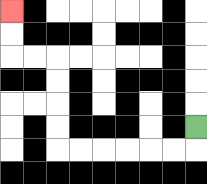{'start': '[8, 5]', 'end': '[0, 0]', 'path_directions': 'D,L,L,L,L,L,L,U,U,U,U,L,L,U,U', 'path_coordinates': '[[8, 5], [8, 6], [7, 6], [6, 6], [5, 6], [4, 6], [3, 6], [2, 6], [2, 5], [2, 4], [2, 3], [2, 2], [1, 2], [0, 2], [0, 1], [0, 0]]'}